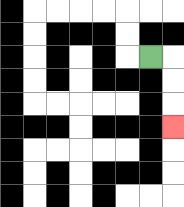{'start': '[6, 2]', 'end': '[7, 5]', 'path_directions': 'R,D,D,D', 'path_coordinates': '[[6, 2], [7, 2], [7, 3], [7, 4], [7, 5]]'}